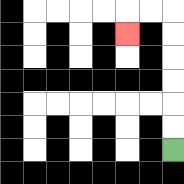{'start': '[7, 6]', 'end': '[5, 1]', 'path_directions': 'U,U,U,U,U,U,L,L,D', 'path_coordinates': '[[7, 6], [7, 5], [7, 4], [7, 3], [7, 2], [7, 1], [7, 0], [6, 0], [5, 0], [5, 1]]'}